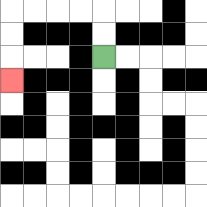{'start': '[4, 2]', 'end': '[0, 3]', 'path_directions': 'U,U,L,L,L,L,D,D,D', 'path_coordinates': '[[4, 2], [4, 1], [4, 0], [3, 0], [2, 0], [1, 0], [0, 0], [0, 1], [0, 2], [0, 3]]'}